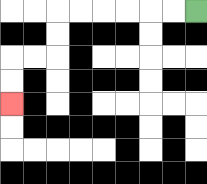{'start': '[8, 0]', 'end': '[0, 4]', 'path_directions': 'L,L,L,L,L,L,D,D,L,L,D,D', 'path_coordinates': '[[8, 0], [7, 0], [6, 0], [5, 0], [4, 0], [3, 0], [2, 0], [2, 1], [2, 2], [1, 2], [0, 2], [0, 3], [0, 4]]'}